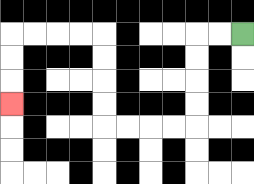{'start': '[10, 1]', 'end': '[0, 4]', 'path_directions': 'L,L,D,D,D,D,L,L,L,L,U,U,U,U,L,L,L,L,D,D,D', 'path_coordinates': '[[10, 1], [9, 1], [8, 1], [8, 2], [8, 3], [8, 4], [8, 5], [7, 5], [6, 5], [5, 5], [4, 5], [4, 4], [4, 3], [4, 2], [4, 1], [3, 1], [2, 1], [1, 1], [0, 1], [0, 2], [0, 3], [0, 4]]'}